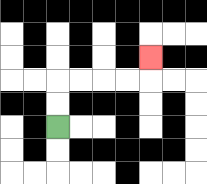{'start': '[2, 5]', 'end': '[6, 2]', 'path_directions': 'U,U,R,R,R,R,U', 'path_coordinates': '[[2, 5], [2, 4], [2, 3], [3, 3], [4, 3], [5, 3], [6, 3], [6, 2]]'}